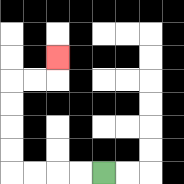{'start': '[4, 7]', 'end': '[2, 2]', 'path_directions': 'L,L,L,L,U,U,U,U,R,R,U', 'path_coordinates': '[[4, 7], [3, 7], [2, 7], [1, 7], [0, 7], [0, 6], [0, 5], [0, 4], [0, 3], [1, 3], [2, 3], [2, 2]]'}